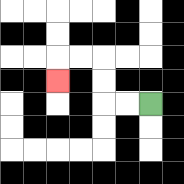{'start': '[6, 4]', 'end': '[2, 3]', 'path_directions': 'L,L,U,U,L,L,D', 'path_coordinates': '[[6, 4], [5, 4], [4, 4], [4, 3], [4, 2], [3, 2], [2, 2], [2, 3]]'}